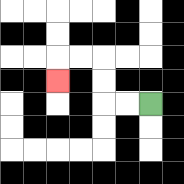{'start': '[6, 4]', 'end': '[2, 3]', 'path_directions': 'L,L,U,U,L,L,D', 'path_coordinates': '[[6, 4], [5, 4], [4, 4], [4, 3], [4, 2], [3, 2], [2, 2], [2, 3]]'}